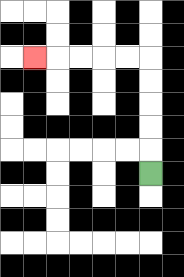{'start': '[6, 7]', 'end': '[1, 2]', 'path_directions': 'U,U,U,U,U,L,L,L,L,L', 'path_coordinates': '[[6, 7], [6, 6], [6, 5], [6, 4], [6, 3], [6, 2], [5, 2], [4, 2], [3, 2], [2, 2], [1, 2]]'}